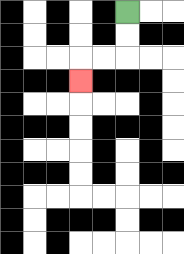{'start': '[5, 0]', 'end': '[3, 3]', 'path_directions': 'D,D,L,L,D', 'path_coordinates': '[[5, 0], [5, 1], [5, 2], [4, 2], [3, 2], [3, 3]]'}